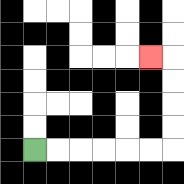{'start': '[1, 6]', 'end': '[6, 2]', 'path_directions': 'R,R,R,R,R,R,U,U,U,U,L', 'path_coordinates': '[[1, 6], [2, 6], [3, 6], [4, 6], [5, 6], [6, 6], [7, 6], [7, 5], [7, 4], [7, 3], [7, 2], [6, 2]]'}